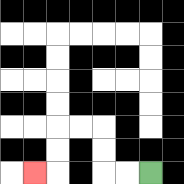{'start': '[6, 7]', 'end': '[1, 7]', 'path_directions': 'L,L,U,U,L,L,D,D,L', 'path_coordinates': '[[6, 7], [5, 7], [4, 7], [4, 6], [4, 5], [3, 5], [2, 5], [2, 6], [2, 7], [1, 7]]'}